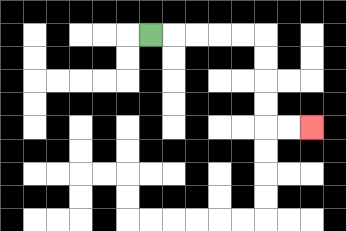{'start': '[6, 1]', 'end': '[13, 5]', 'path_directions': 'R,R,R,R,R,D,D,D,D,R,R', 'path_coordinates': '[[6, 1], [7, 1], [8, 1], [9, 1], [10, 1], [11, 1], [11, 2], [11, 3], [11, 4], [11, 5], [12, 5], [13, 5]]'}